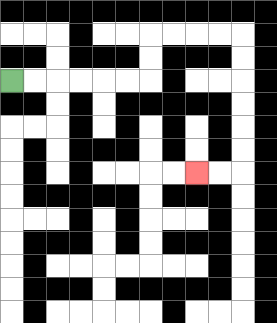{'start': '[0, 3]', 'end': '[8, 7]', 'path_directions': 'R,R,R,R,R,R,U,U,R,R,R,R,D,D,D,D,D,D,L,L', 'path_coordinates': '[[0, 3], [1, 3], [2, 3], [3, 3], [4, 3], [5, 3], [6, 3], [6, 2], [6, 1], [7, 1], [8, 1], [9, 1], [10, 1], [10, 2], [10, 3], [10, 4], [10, 5], [10, 6], [10, 7], [9, 7], [8, 7]]'}